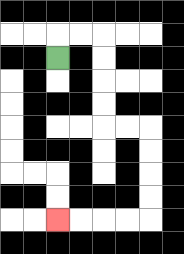{'start': '[2, 2]', 'end': '[2, 9]', 'path_directions': 'U,R,R,D,D,D,D,R,R,D,D,D,D,L,L,L,L', 'path_coordinates': '[[2, 2], [2, 1], [3, 1], [4, 1], [4, 2], [4, 3], [4, 4], [4, 5], [5, 5], [6, 5], [6, 6], [6, 7], [6, 8], [6, 9], [5, 9], [4, 9], [3, 9], [2, 9]]'}